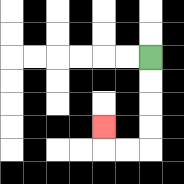{'start': '[6, 2]', 'end': '[4, 5]', 'path_directions': 'D,D,D,D,L,L,U', 'path_coordinates': '[[6, 2], [6, 3], [6, 4], [6, 5], [6, 6], [5, 6], [4, 6], [4, 5]]'}